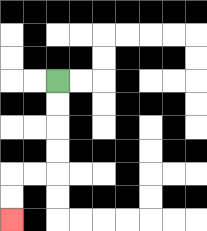{'start': '[2, 3]', 'end': '[0, 9]', 'path_directions': 'D,D,D,D,L,L,D,D', 'path_coordinates': '[[2, 3], [2, 4], [2, 5], [2, 6], [2, 7], [1, 7], [0, 7], [0, 8], [0, 9]]'}